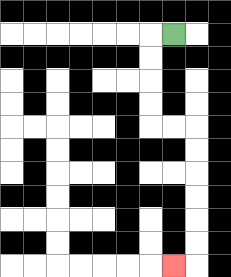{'start': '[7, 1]', 'end': '[7, 11]', 'path_directions': 'L,D,D,D,D,R,R,D,D,D,D,D,D,L', 'path_coordinates': '[[7, 1], [6, 1], [6, 2], [6, 3], [6, 4], [6, 5], [7, 5], [8, 5], [8, 6], [8, 7], [8, 8], [8, 9], [8, 10], [8, 11], [7, 11]]'}